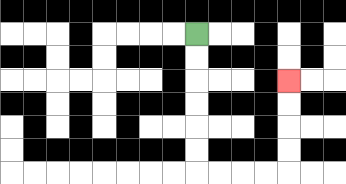{'start': '[8, 1]', 'end': '[12, 3]', 'path_directions': 'D,D,D,D,D,D,R,R,R,R,U,U,U,U', 'path_coordinates': '[[8, 1], [8, 2], [8, 3], [8, 4], [8, 5], [8, 6], [8, 7], [9, 7], [10, 7], [11, 7], [12, 7], [12, 6], [12, 5], [12, 4], [12, 3]]'}